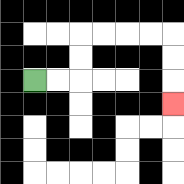{'start': '[1, 3]', 'end': '[7, 4]', 'path_directions': 'R,R,U,U,R,R,R,R,D,D,D', 'path_coordinates': '[[1, 3], [2, 3], [3, 3], [3, 2], [3, 1], [4, 1], [5, 1], [6, 1], [7, 1], [7, 2], [7, 3], [7, 4]]'}